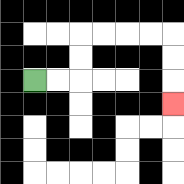{'start': '[1, 3]', 'end': '[7, 4]', 'path_directions': 'R,R,U,U,R,R,R,R,D,D,D', 'path_coordinates': '[[1, 3], [2, 3], [3, 3], [3, 2], [3, 1], [4, 1], [5, 1], [6, 1], [7, 1], [7, 2], [7, 3], [7, 4]]'}